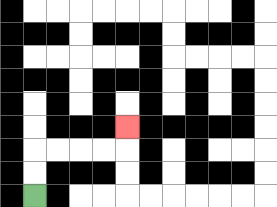{'start': '[1, 8]', 'end': '[5, 5]', 'path_directions': 'U,U,R,R,R,R,U', 'path_coordinates': '[[1, 8], [1, 7], [1, 6], [2, 6], [3, 6], [4, 6], [5, 6], [5, 5]]'}